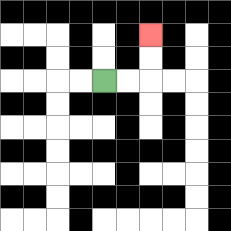{'start': '[4, 3]', 'end': '[6, 1]', 'path_directions': 'R,R,U,U', 'path_coordinates': '[[4, 3], [5, 3], [6, 3], [6, 2], [6, 1]]'}